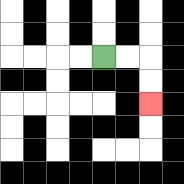{'start': '[4, 2]', 'end': '[6, 4]', 'path_directions': 'R,R,D,D', 'path_coordinates': '[[4, 2], [5, 2], [6, 2], [6, 3], [6, 4]]'}